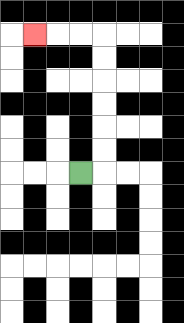{'start': '[3, 7]', 'end': '[1, 1]', 'path_directions': 'R,U,U,U,U,U,U,L,L,L', 'path_coordinates': '[[3, 7], [4, 7], [4, 6], [4, 5], [4, 4], [4, 3], [4, 2], [4, 1], [3, 1], [2, 1], [1, 1]]'}